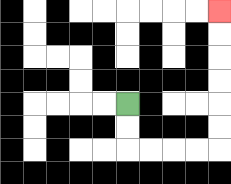{'start': '[5, 4]', 'end': '[9, 0]', 'path_directions': 'D,D,R,R,R,R,U,U,U,U,U,U', 'path_coordinates': '[[5, 4], [5, 5], [5, 6], [6, 6], [7, 6], [8, 6], [9, 6], [9, 5], [9, 4], [9, 3], [9, 2], [9, 1], [9, 0]]'}